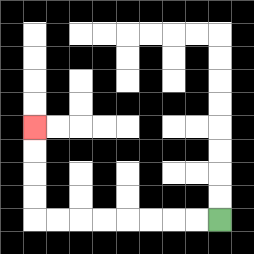{'start': '[9, 9]', 'end': '[1, 5]', 'path_directions': 'L,L,L,L,L,L,L,L,U,U,U,U', 'path_coordinates': '[[9, 9], [8, 9], [7, 9], [6, 9], [5, 9], [4, 9], [3, 9], [2, 9], [1, 9], [1, 8], [1, 7], [1, 6], [1, 5]]'}